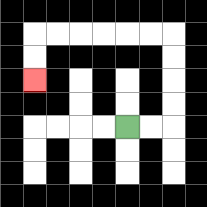{'start': '[5, 5]', 'end': '[1, 3]', 'path_directions': 'R,R,U,U,U,U,L,L,L,L,L,L,D,D', 'path_coordinates': '[[5, 5], [6, 5], [7, 5], [7, 4], [7, 3], [7, 2], [7, 1], [6, 1], [5, 1], [4, 1], [3, 1], [2, 1], [1, 1], [1, 2], [1, 3]]'}